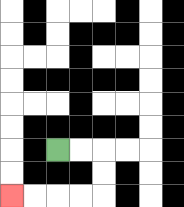{'start': '[2, 6]', 'end': '[0, 8]', 'path_directions': 'R,R,D,D,L,L,L,L', 'path_coordinates': '[[2, 6], [3, 6], [4, 6], [4, 7], [4, 8], [3, 8], [2, 8], [1, 8], [0, 8]]'}